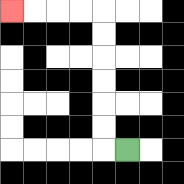{'start': '[5, 6]', 'end': '[0, 0]', 'path_directions': 'L,U,U,U,U,U,U,L,L,L,L', 'path_coordinates': '[[5, 6], [4, 6], [4, 5], [4, 4], [4, 3], [4, 2], [4, 1], [4, 0], [3, 0], [2, 0], [1, 0], [0, 0]]'}